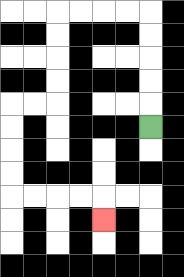{'start': '[6, 5]', 'end': '[4, 9]', 'path_directions': 'U,U,U,U,U,L,L,L,L,D,D,D,D,L,L,D,D,D,D,R,R,R,R,D', 'path_coordinates': '[[6, 5], [6, 4], [6, 3], [6, 2], [6, 1], [6, 0], [5, 0], [4, 0], [3, 0], [2, 0], [2, 1], [2, 2], [2, 3], [2, 4], [1, 4], [0, 4], [0, 5], [0, 6], [0, 7], [0, 8], [1, 8], [2, 8], [3, 8], [4, 8], [4, 9]]'}